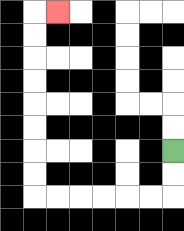{'start': '[7, 6]', 'end': '[2, 0]', 'path_directions': 'D,D,L,L,L,L,L,L,U,U,U,U,U,U,U,U,R', 'path_coordinates': '[[7, 6], [7, 7], [7, 8], [6, 8], [5, 8], [4, 8], [3, 8], [2, 8], [1, 8], [1, 7], [1, 6], [1, 5], [1, 4], [1, 3], [1, 2], [1, 1], [1, 0], [2, 0]]'}